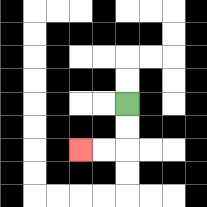{'start': '[5, 4]', 'end': '[3, 6]', 'path_directions': 'D,D,L,L', 'path_coordinates': '[[5, 4], [5, 5], [5, 6], [4, 6], [3, 6]]'}